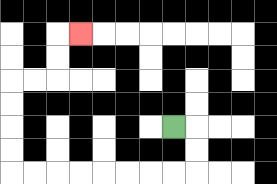{'start': '[7, 5]', 'end': '[3, 1]', 'path_directions': 'R,D,D,L,L,L,L,L,L,L,L,U,U,U,U,R,R,U,U,R', 'path_coordinates': '[[7, 5], [8, 5], [8, 6], [8, 7], [7, 7], [6, 7], [5, 7], [4, 7], [3, 7], [2, 7], [1, 7], [0, 7], [0, 6], [0, 5], [0, 4], [0, 3], [1, 3], [2, 3], [2, 2], [2, 1], [3, 1]]'}